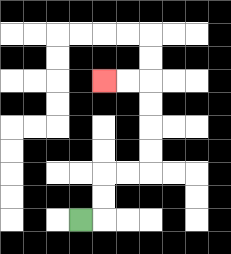{'start': '[3, 9]', 'end': '[4, 3]', 'path_directions': 'R,U,U,R,R,U,U,U,U,L,L', 'path_coordinates': '[[3, 9], [4, 9], [4, 8], [4, 7], [5, 7], [6, 7], [6, 6], [6, 5], [6, 4], [6, 3], [5, 3], [4, 3]]'}